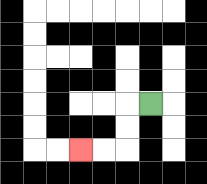{'start': '[6, 4]', 'end': '[3, 6]', 'path_directions': 'L,D,D,L,L', 'path_coordinates': '[[6, 4], [5, 4], [5, 5], [5, 6], [4, 6], [3, 6]]'}